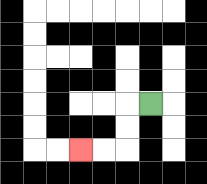{'start': '[6, 4]', 'end': '[3, 6]', 'path_directions': 'L,D,D,L,L', 'path_coordinates': '[[6, 4], [5, 4], [5, 5], [5, 6], [4, 6], [3, 6]]'}